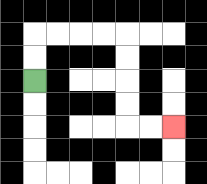{'start': '[1, 3]', 'end': '[7, 5]', 'path_directions': 'U,U,R,R,R,R,D,D,D,D,R,R', 'path_coordinates': '[[1, 3], [1, 2], [1, 1], [2, 1], [3, 1], [4, 1], [5, 1], [5, 2], [5, 3], [5, 4], [5, 5], [6, 5], [7, 5]]'}